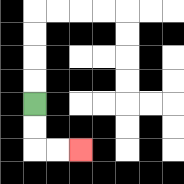{'start': '[1, 4]', 'end': '[3, 6]', 'path_directions': 'D,D,R,R', 'path_coordinates': '[[1, 4], [1, 5], [1, 6], [2, 6], [3, 6]]'}